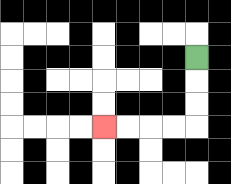{'start': '[8, 2]', 'end': '[4, 5]', 'path_directions': 'D,D,D,L,L,L,L', 'path_coordinates': '[[8, 2], [8, 3], [8, 4], [8, 5], [7, 5], [6, 5], [5, 5], [4, 5]]'}